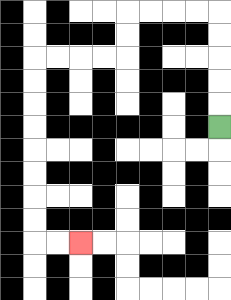{'start': '[9, 5]', 'end': '[3, 10]', 'path_directions': 'U,U,U,U,U,L,L,L,L,D,D,L,L,L,L,D,D,D,D,D,D,D,D,R,R', 'path_coordinates': '[[9, 5], [9, 4], [9, 3], [9, 2], [9, 1], [9, 0], [8, 0], [7, 0], [6, 0], [5, 0], [5, 1], [5, 2], [4, 2], [3, 2], [2, 2], [1, 2], [1, 3], [1, 4], [1, 5], [1, 6], [1, 7], [1, 8], [1, 9], [1, 10], [2, 10], [3, 10]]'}